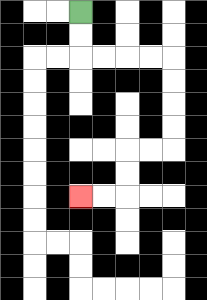{'start': '[3, 0]', 'end': '[3, 8]', 'path_directions': 'D,D,R,R,R,R,D,D,D,D,L,L,D,D,L,L', 'path_coordinates': '[[3, 0], [3, 1], [3, 2], [4, 2], [5, 2], [6, 2], [7, 2], [7, 3], [7, 4], [7, 5], [7, 6], [6, 6], [5, 6], [5, 7], [5, 8], [4, 8], [3, 8]]'}